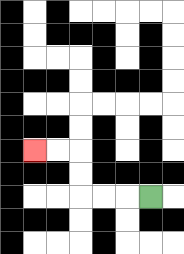{'start': '[6, 8]', 'end': '[1, 6]', 'path_directions': 'L,L,L,U,U,L,L', 'path_coordinates': '[[6, 8], [5, 8], [4, 8], [3, 8], [3, 7], [3, 6], [2, 6], [1, 6]]'}